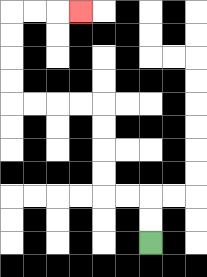{'start': '[6, 10]', 'end': '[3, 0]', 'path_directions': 'U,U,L,L,U,U,U,U,L,L,L,L,U,U,U,U,R,R,R', 'path_coordinates': '[[6, 10], [6, 9], [6, 8], [5, 8], [4, 8], [4, 7], [4, 6], [4, 5], [4, 4], [3, 4], [2, 4], [1, 4], [0, 4], [0, 3], [0, 2], [0, 1], [0, 0], [1, 0], [2, 0], [3, 0]]'}